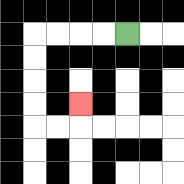{'start': '[5, 1]', 'end': '[3, 4]', 'path_directions': 'L,L,L,L,D,D,D,D,R,R,U', 'path_coordinates': '[[5, 1], [4, 1], [3, 1], [2, 1], [1, 1], [1, 2], [1, 3], [1, 4], [1, 5], [2, 5], [3, 5], [3, 4]]'}